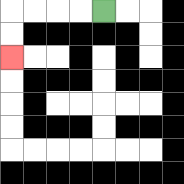{'start': '[4, 0]', 'end': '[0, 2]', 'path_directions': 'L,L,L,L,D,D', 'path_coordinates': '[[4, 0], [3, 0], [2, 0], [1, 0], [0, 0], [0, 1], [0, 2]]'}